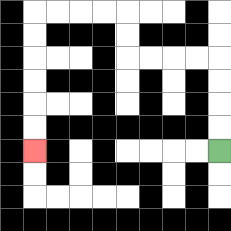{'start': '[9, 6]', 'end': '[1, 6]', 'path_directions': 'U,U,U,U,L,L,L,L,U,U,L,L,L,L,D,D,D,D,D,D', 'path_coordinates': '[[9, 6], [9, 5], [9, 4], [9, 3], [9, 2], [8, 2], [7, 2], [6, 2], [5, 2], [5, 1], [5, 0], [4, 0], [3, 0], [2, 0], [1, 0], [1, 1], [1, 2], [1, 3], [1, 4], [1, 5], [1, 6]]'}